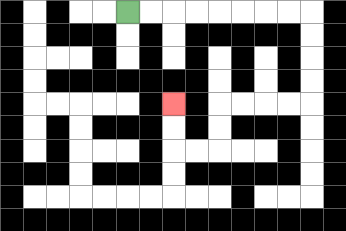{'start': '[5, 0]', 'end': '[7, 4]', 'path_directions': 'R,R,R,R,R,R,R,R,D,D,D,D,L,L,L,L,D,D,L,L,U,U', 'path_coordinates': '[[5, 0], [6, 0], [7, 0], [8, 0], [9, 0], [10, 0], [11, 0], [12, 0], [13, 0], [13, 1], [13, 2], [13, 3], [13, 4], [12, 4], [11, 4], [10, 4], [9, 4], [9, 5], [9, 6], [8, 6], [7, 6], [7, 5], [7, 4]]'}